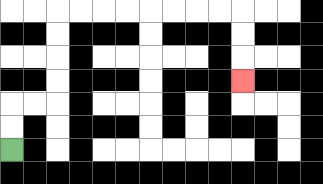{'start': '[0, 6]', 'end': '[10, 3]', 'path_directions': 'U,U,R,R,U,U,U,U,R,R,R,R,R,R,R,R,D,D,D', 'path_coordinates': '[[0, 6], [0, 5], [0, 4], [1, 4], [2, 4], [2, 3], [2, 2], [2, 1], [2, 0], [3, 0], [4, 0], [5, 0], [6, 0], [7, 0], [8, 0], [9, 0], [10, 0], [10, 1], [10, 2], [10, 3]]'}